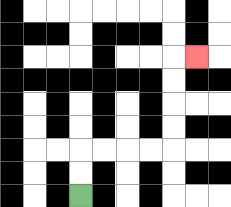{'start': '[3, 8]', 'end': '[8, 2]', 'path_directions': 'U,U,R,R,R,R,U,U,U,U,R', 'path_coordinates': '[[3, 8], [3, 7], [3, 6], [4, 6], [5, 6], [6, 6], [7, 6], [7, 5], [7, 4], [7, 3], [7, 2], [8, 2]]'}